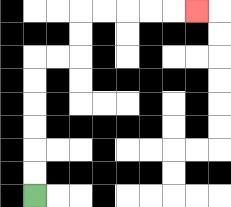{'start': '[1, 8]', 'end': '[8, 0]', 'path_directions': 'U,U,U,U,U,U,R,R,U,U,R,R,R,R,R', 'path_coordinates': '[[1, 8], [1, 7], [1, 6], [1, 5], [1, 4], [1, 3], [1, 2], [2, 2], [3, 2], [3, 1], [3, 0], [4, 0], [5, 0], [6, 0], [7, 0], [8, 0]]'}